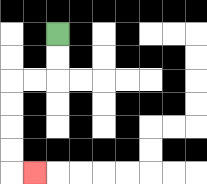{'start': '[2, 1]', 'end': '[1, 7]', 'path_directions': 'D,D,L,L,D,D,D,D,R', 'path_coordinates': '[[2, 1], [2, 2], [2, 3], [1, 3], [0, 3], [0, 4], [0, 5], [0, 6], [0, 7], [1, 7]]'}